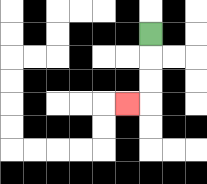{'start': '[6, 1]', 'end': '[5, 4]', 'path_directions': 'D,D,D,L', 'path_coordinates': '[[6, 1], [6, 2], [6, 3], [6, 4], [5, 4]]'}